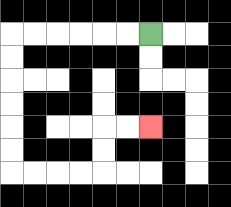{'start': '[6, 1]', 'end': '[6, 5]', 'path_directions': 'L,L,L,L,L,L,D,D,D,D,D,D,R,R,R,R,U,U,R,R', 'path_coordinates': '[[6, 1], [5, 1], [4, 1], [3, 1], [2, 1], [1, 1], [0, 1], [0, 2], [0, 3], [0, 4], [0, 5], [0, 6], [0, 7], [1, 7], [2, 7], [3, 7], [4, 7], [4, 6], [4, 5], [5, 5], [6, 5]]'}